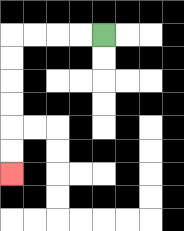{'start': '[4, 1]', 'end': '[0, 7]', 'path_directions': 'L,L,L,L,D,D,D,D,D,D', 'path_coordinates': '[[4, 1], [3, 1], [2, 1], [1, 1], [0, 1], [0, 2], [0, 3], [0, 4], [0, 5], [0, 6], [0, 7]]'}